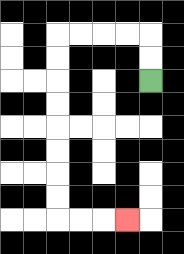{'start': '[6, 3]', 'end': '[5, 9]', 'path_directions': 'U,U,L,L,L,L,D,D,D,D,D,D,D,D,R,R,R', 'path_coordinates': '[[6, 3], [6, 2], [6, 1], [5, 1], [4, 1], [3, 1], [2, 1], [2, 2], [2, 3], [2, 4], [2, 5], [2, 6], [2, 7], [2, 8], [2, 9], [3, 9], [4, 9], [5, 9]]'}